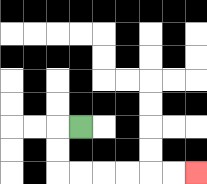{'start': '[3, 5]', 'end': '[8, 7]', 'path_directions': 'L,D,D,R,R,R,R,R,R', 'path_coordinates': '[[3, 5], [2, 5], [2, 6], [2, 7], [3, 7], [4, 7], [5, 7], [6, 7], [7, 7], [8, 7]]'}